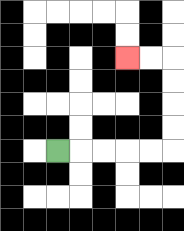{'start': '[2, 6]', 'end': '[5, 2]', 'path_directions': 'R,R,R,R,R,U,U,U,U,L,L', 'path_coordinates': '[[2, 6], [3, 6], [4, 6], [5, 6], [6, 6], [7, 6], [7, 5], [7, 4], [7, 3], [7, 2], [6, 2], [5, 2]]'}